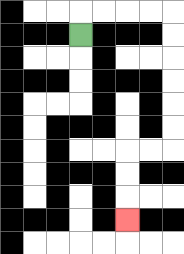{'start': '[3, 1]', 'end': '[5, 9]', 'path_directions': 'U,R,R,R,R,D,D,D,D,D,D,L,L,D,D,D', 'path_coordinates': '[[3, 1], [3, 0], [4, 0], [5, 0], [6, 0], [7, 0], [7, 1], [7, 2], [7, 3], [7, 4], [7, 5], [7, 6], [6, 6], [5, 6], [5, 7], [5, 8], [5, 9]]'}